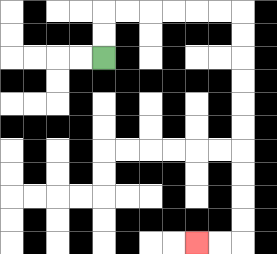{'start': '[4, 2]', 'end': '[8, 10]', 'path_directions': 'U,U,R,R,R,R,R,R,D,D,D,D,D,D,D,D,D,D,L,L', 'path_coordinates': '[[4, 2], [4, 1], [4, 0], [5, 0], [6, 0], [7, 0], [8, 0], [9, 0], [10, 0], [10, 1], [10, 2], [10, 3], [10, 4], [10, 5], [10, 6], [10, 7], [10, 8], [10, 9], [10, 10], [9, 10], [8, 10]]'}